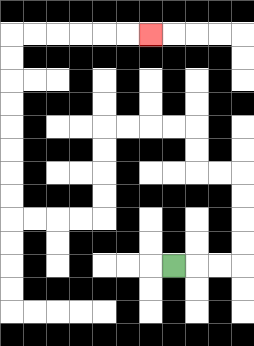{'start': '[7, 11]', 'end': '[6, 1]', 'path_directions': 'R,R,R,U,U,U,U,L,L,U,U,L,L,L,L,D,D,D,D,L,L,L,L,U,U,U,U,U,U,U,U,R,R,R,R,R,R', 'path_coordinates': '[[7, 11], [8, 11], [9, 11], [10, 11], [10, 10], [10, 9], [10, 8], [10, 7], [9, 7], [8, 7], [8, 6], [8, 5], [7, 5], [6, 5], [5, 5], [4, 5], [4, 6], [4, 7], [4, 8], [4, 9], [3, 9], [2, 9], [1, 9], [0, 9], [0, 8], [0, 7], [0, 6], [0, 5], [0, 4], [0, 3], [0, 2], [0, 1], [1, 1], [2, 1], [3, 1], [4, 1], [5, 1], [6, 1]]'}